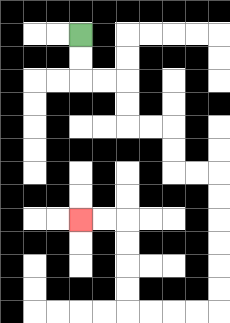{'start': '[3, 1]', 'end': '[3, 9]', 'path_directions': 'D,D,R,R,D,D,R,R,D,D,R,R,D,D,D,D,D,D,L,L,L,L,U,U,U,U,L,L', 'path_coordinates': '[[3, 1], [3, 2], [3, 3], [4, 3], [5, 3], [5, 4], [5, 5], [6, 5], [7, 5], [7, 6], [7, 7], [8, 7], [9, 7], [9, 8], [9, 9], [9, 10], [9, 11], [9, 12], [9, 13], [8, 13], [7, 13], [6, 13], [5, 13], [5, 12], [5, 11], [5, 10], [5, 9], [4, 9], [3, 9]]'}